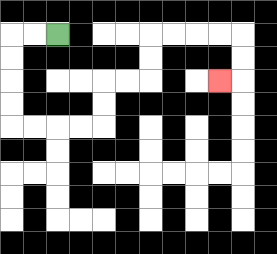{'start': '[2, 1]', 'end': '[9, 3]', 'path_directions': 'L,L,D,D,D,D,R,R,R,R,U,U,R,R,U,U,R,R,R,R,D,D,L', 'path_coordinates': '[[2, 1], [1, 1], [0, 1], [0, 2], [0, 3], [0, 4], [0, 5], [1, 5], [2, 5], [3, 5], [4, 5], [4, 4], [4, 3], [5, 3], [6, 3], [6, 2], [6, 1], [7, 1], [8, 1], [9, 1], [10, 1], [10, 2], [10, 3], [9, 3]]'}